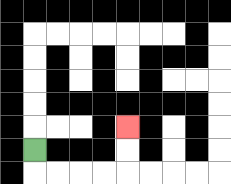{'start': '[1, 6]', 'end': '[5, 5]', 'path_directions': 'D,R,R,R,R,U,U', 'path_coordinates': '[[1, 6], [1, 7], [2, 7], [3, 7], [4, 7], [5, 7], [5, 6], [5, 5]]'}